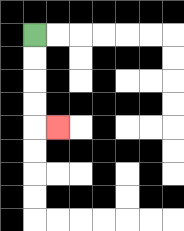{'start': '[1, 1]', 'end': '[2, 5]', 'path_directions': 'D,D,D,D,R', 'path_coordinates': '[[1, 1], [1, 2], [1, 3], [1, 4], [1, 5], [2, 5]]'}